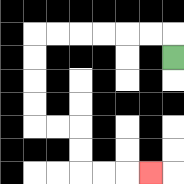{'start': '[7, 2]', 'end': '[6, 7]', 'path_directions': 'U,L,L,L,L,L,L,D,D,D,D,R,R,D,D,R,R,R', 'path_coordinates': '[[7, 2], [7, 1], [6, 1], [5, 1], [4, 1], [3, 1], [2, 1], [1, 1], [1, 2], [1, 3], [1, 4], [1, 5], [2, 5], [3, 5], [3, 6], [3, 7], [4, 7], [5, 7], [6, 7]]'}